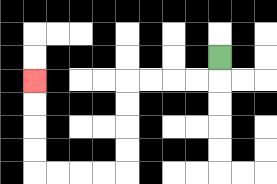{'start': '[9, 2]', 'end': '[1, 3]', 'path_directions': 'D,L,L,L,L,D,D,D,D,L,L,L,L,U,U,U,U', 'path_coordinates': '[[9, 2], [9, 3], [8, 3], [7, 3], [6, 3], [5, 3], [5, 4], [5, 5], [5, 6], [5, 7], [4, 7], [3, 7], [2, 7], [1, 7], [1, 6], [1, 5], [1, 4], [1, 3]]'}